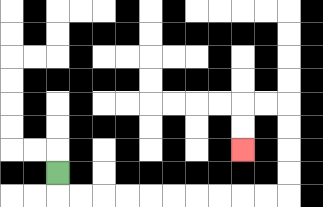{'start': '[2, 7]', 'end': '[10, 6]', 'path_directions': 'D,R,R,R,R,R,R,R,R,R,R,U,U,U,U,L,L,D,D', 'path_coordinates': '[[2, 7], [2, 8], [3, 8], [4, 8], [5, 8], [6, 8], [7, 8], [8, 8], [9, 8], [10, 8], [11, 8], [12, 8], [12, 7], [12, 6], [12, 5], [12, 4], [11, 4], [10, 4], [10, 5], [10, 6]]'}